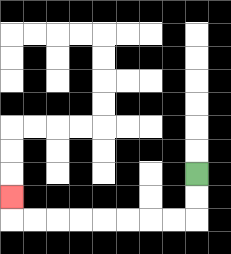{'start': '[8, 7]', 'end': '[0, 8]', 'path_directions': 'D,D,L,L,L,L,L,L,L,L,U', 'path_coordinates': '[[8, 7], [8, 8], [8, 9], [7, 9], [6, 9], [5, 9], [4, 9], [3, 9], [2, 9], [1, 9], [0, 9], [0, 8]]'}